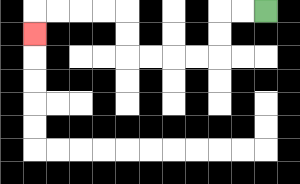{'start': '[11, 0]', 'end': '[1, 1]', 'path_directions': 'L,L,D,D,L,L,L,L,U,U,L,L,L,L,D', 'path_coordinates': '[[11, 0], [10, 0], [9, 0], [9, 1], [9, 2], [8, 2], [7, 2], [6, 2], [5, 2], [5, 1], [5, 0], [4, 0], [3, 0], [2, 0], [1, 0], [1, 1]]'}